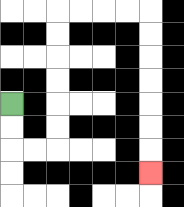{'start': '[0, 4]', 'end': '[6, 7]', 'path_directions': 'D,D,R,R,U,U,U,U,U,U,R,R,R,R,D,D,D,D,D,D,D', 'path_coordinates': '[[0, 4], [0, 5], [0, 6], [1, 6], [2, 6], [2, 5], [2, 4], [2, 3], [2, 2], [2, 1], [2, 0], [3, 0], [4, 0], [5, 0], [6, 0], [6, 1], [6, 2], [6, 3], [6, 4], [6, 5], [6, 6], [6, 7]]'}